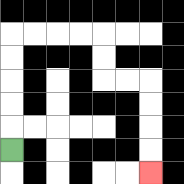{'start': '[0, 6]', 'end': '[6, 7]', 'path_directions': 'U,U,U,U,U,R,R,R,R,D,D,R,R,D,D,D,D', 'path_coordinates': '[[0, 6], [0, 5], [0, 4], [0, 3], [0, 2], [0, 1], [1, 1], [2, 1], [3, 1], [4, 1], [4, 2], [4, 3], [5, 3], [6, 3], [6, 4], [6, 5], [6, 6], [6, 7]]'}